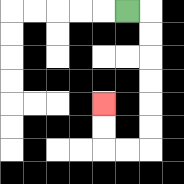{'start': '[5, 0]', 'end': '[4, 4]', 'path_directions': 'R,D,D,D,D,D,D,L,L,U,U', 'path_coordinates': '[[5, 0], [6, 0], [6, 1], [6, 2], [6, 3], [6, 4], [6, 5], [6, 6], [5, 6], [4, 6], [4, 5], [4, 4]]'}